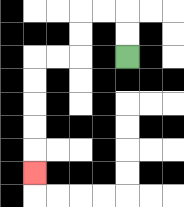{'start': '[5, 2]', 'end': '[1, 7]', 'path_directions': 'U,U,L,L,D,D,L,L,D,D,D,D,D', 'path_coordinates': '[[5, 2], [5, 1], [5, 0], [4, 0], [3, 0], [3, 1], [3, 2], [2, 2], [1, 2], [1, 3], [1, 4], [1, 5], [1, 6], [1, 7]]'}